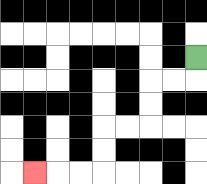{'start': '[8, 2]', 'end': '[1, 7]', 'path_directions': 'D,L,L,D,D,L,L,D,D,L,L,L', 'path_coordinates': '[[8, 2], [8, 3], [7, 3], [6, 3], [6, 4], [6, 5], [5, 5], [4, 5], [4, 6], [4, 7], [3, 7], [2, 7], [1, 7]]'}